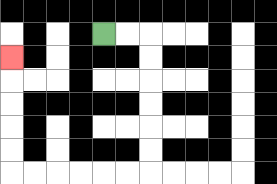{'start': '[4, 1]', 'end': '[0, 2]', 'path_directions': 'R,R,D,D,D,D,D,D,L,L,L,L,L,L,U,U,U,U,U', 'path_coordinates': '[[4, 1], [5, 1], [6, 1], [6, 2], [6, 3], [6, 4], [6, 5], [6, 6], [6, 7], [5, 7], [4, 7], [3, 7], [2, 7], [1, 7], [0, 7], [0, 6], [0, 5], [0, 4], [0, 3], [0, 2]]'}